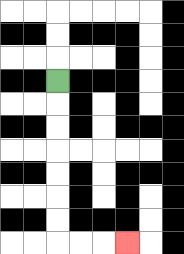{'start': '[2, 3]', 'end': '[5, 10]', 'path_directions': 'D,D,D,D,D,D,D,R,R,R', 'path_coordinates': '[[2, 3], [2, 4], [2, 5], [2, 6], [2, 7], [2, 8], [2, 9], [2, 10], [3, 10], [4, 10], [5, 10]]'}